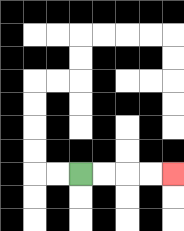{'start': '[3, 7]', 'end': '[7, 7]', 'path_directions': 'R,R,R,R', 'path_coordinates': '[[3, 7], [4, 7], [5, 7], [6, 7], [7, 7]]'}